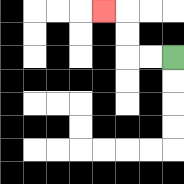{'start': '[7, 2]', 'end': '[4, 0]', 'path_directions': 'L,L,U,U,L', 'path_coordinates': '[[7, 2], [6, 2], [5, 2], [5, 1], [5, 0], [4, 0]]'}